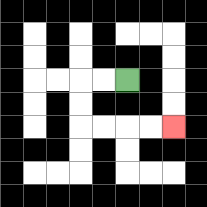{'start': '[5, 3]', 'end': '[7, 5]', 'path_directions': 'L,L,D,D,R,R,R,R', 'path_coordinates': '[[5, 3], [4, 3], [3, 3], [3, 4], [3, 5], [4, 5], [5, 5], [6, 5], [7, 5]]'}